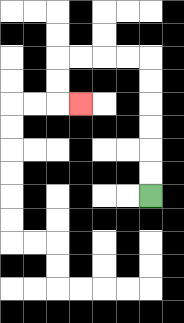{'start': '[6, 8]', 'end': '[3, 4]', 'path_directions': 'U,U,U,U,U,U,L,L,L,L,D,D,R', 'path_coordinates': '[[6, 8], [6, 7], [6, 6], [6, 5], [6, 4], [6, 3], [6, 2], [5, 2], [4, 2], [3, 2], [2, 2], [2, 3], [2, 4], [3, 4]]'}